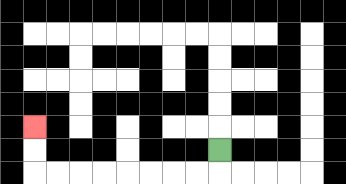{'start': '[9, 6]', 'end': '[1, 5]', 'path_directions': 'D,L,L,L,L,L,L,L,L,U,U', 'path_coordinates': '[[9, 6], [9, 7], [8, 7], [7, 7], [6, 7], [5, 7], [4, 7], [3, 7], [2, 7], [1, 7], [1, 6], [1, 5]]'}